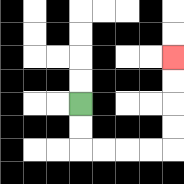{'start': '[3, 4]', 'end': '[7, 2]', 'path_directions': 'D,D,R,R,R,R,U,U,U,U', 'path_coordinates': '[[3, 4], [3, 5], [3, 6], [4, 6], [5, 6], [6, 6], [7, 6], [7, 5], [7, 4], [7, 3], [7, 2]]'}